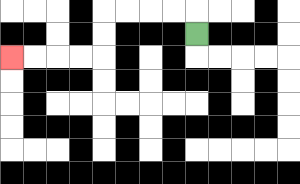{'start': '[8, 1]', 'end': '[0, 2]', 'path_directions': 'U,L,L,L,L,D,D,L,L,L,L', 'path_coordinates': '[[8, 1], [8, 0], [7, 0], [6, 0], [5, 0], [4, 0], [4, 1], [4, 2], [3, 2], [2, 2], [1, 2], [0, 2]]'}